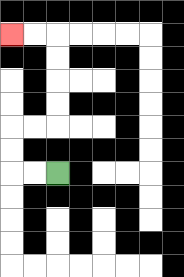{'start': '[2, 7]', 'end': '[0, 1]', 'path_directions': 'L,L,U,U,R,R,U,U,U,U,L,L', 'path_coordinates': '[[2, 7], [1, 7], [0, 7], [0, 6], [0, 5], [1, 5], [2, 5], [2, 4], [2, 3], [2, 2], [2, 1], [1, 1], [0, 1]]'}